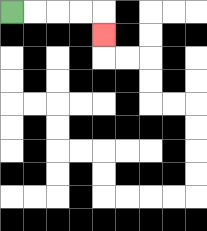{'start': '[0, 0]', 'end': '[4, 1]', 'path_directions': 'R,R,R,R,D', 'path_coordinates': '[[0, 0], [1, 0], [2, 0], [3, 0], [4, 0], [4, 1]]'}